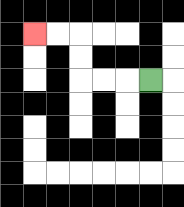{'start': '[6, 3]', 'end': '[1, 1]', 'path_directions': 'L,L,L,U,U,L,L', 'path_coordinates': '[[6, 3], [5, 3], [4, 3], [3, 3], [3, 2], [3, 1], [2, 1], [1, 1]]'}